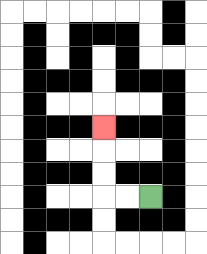{'start': '[6, 8]', 'end': '[4, 5]', 'path_directions': 'L,L,U,U,U', 'path_coordinates': '[[6, 8], [5, 8], [4, 8], [4, 7], [4, 6], [4, 5]]'}